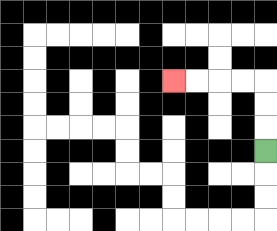{'start': '[11, 6]', 'end': '[7, 3]', 'path_directions': 'U,U,U,L,L,L,L', 'path_coordinates': '[[11, 6], [11, 5], [11, 4], [11, 3], [10, 3], [9, 3], [8, 3], [7, 3]]'}